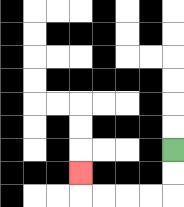{'start': '[7, 6]', 'end': '[3, 7]', 'path_directions': 'D,D,L,L,L,L,U', 'path_coordinates': '[[7, 6], [7, 7], [7, 8], [6, 8], [5, 8], [4, 8], [3, 8], [3, 7]]'}